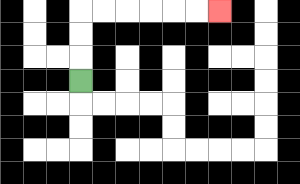{'start': '[3, 3]', 'end': '[9, 0]', 'path_directions': 'U,U,U,R,R,R,R,R,R', 'path_coordinates': '[[3, 3], [3, 2], [3, 1], [3, 0], [4, 0], [5, 0], [6, 0], [7, 0], [8, 0], [9, 0]]'}